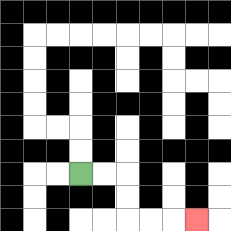{'start': '[3, 7]', 'end': '[8, 9]', 'path_directions': 'R,R,D,D,R,R,R', 'path_coordinates': '[[3, 7], [4, 7], [5, 7], [5, 8], [5, 9], [6, 9], [7, 9], [8, 9]]'}